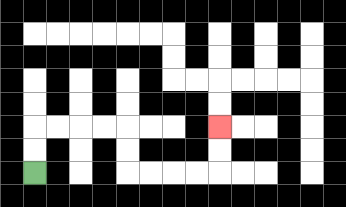{'start': '[1, 7]', 'end': '[9, 5]', 'path_directions': 'U,U,R,R,R,R,D,D,R,R,R,R,U,U', 'path_coordinates': '[[1, 7], [1, 6], [1, 5], [2, 5], [3, 5], [4, 5], [5, 5], [5, 6], [5, 7], [6, 7], [7, 7], [8, 7], [9, 7], [9, 6], [9, 5]]'}